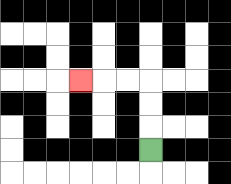{'start': '[6, 6]', 'end': '[3, 3]', 'path_directions': 'U,U,U,L,L,L', 'path_coordinates': '[[6, 6], [6, 5], [6, 4], [6, 3], [5, 3], [4, 3], [3, 3]]'}